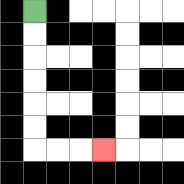{'start': '[1, 0]', 'end': '[4, 6]', 'path_directions': 'D,D,D,D,D,D,R,R,R', 'path_coordinates': '[[1, 0], [1, 1], [1, 2], [1, 3], [1, 4], [1, 5], [1, 6], [2, 6], [3, 6], [4, 6]]'}